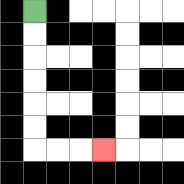{'start': '[1, 0]', 'end': '[4, 6]', 'path_directions': 'D,D,D,D,D,D,R,R,R', 'path_coordinates': '[[1, 0], [1, 1], [1, 2], [1, 3], [1, 4], [1, 5], [1, 6], [2, 6], [3, 6], [4, 6]]'}